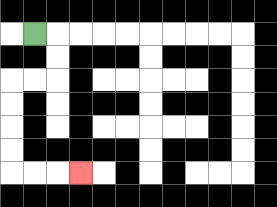{'start': '[1, 1]', 'end': '[3, 7]', 'path_directions': 'R,D,D,L,L,D,D,D,D,R,R,R', 'path_coordinates': '[[1, 1], [2, 1], [2, 2], [2, 3], [1, 3], [0, 3], [0, 4], [0, 5], [0, 6], [0, 7], [1, 7], [2, 7], [3, 7]]'}